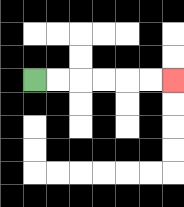{'start': '[1, 3]', 'end': '[7, 3]', 'path_directions': 'R,R,R,R,R,R', 'path_coordinates': '[[1, 3], [2, 3], [3, 3], [4, 3], [5, 3], [6, 3], [7, 3]]'}